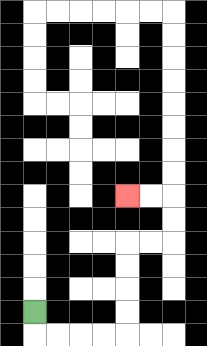{'start': '[1, 13]', 'end': '[5, 8]', 'path_directions': 'D,R,R,R,R,U,U,U,U,R,R,U,U,L,L', 'path_coordinates': '[[1, 13], [1, 14], [2, 14], [3, 14], [4, 14], [5, 14], [5, 13], [5, 12], [5, 11], [5, 10], [6, 10], [7, 10], [7, 9], [7, 8], [6, 8], [5, 8]]'}